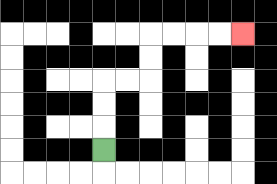{'start': '[4, 6]', 'end': '[10, 1]', 'path_directions': 'U,U,U,R,R,U,U,R,R,R,R', 'path_coordinates': '[[4, 6], [4, 5], [4, 4], [4, 3], [5, 3], [6, 3], [6, 2], [6, 1], [7, 1], [8, 1], [9, 1], [10, 1]]'}